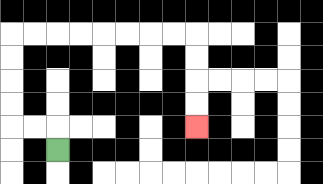{'start': '[2, 6]', 'end': '[8, 5]', 'path_directions': 'U,L,L,U,U,U,U,R,R,R,R,R,R,R,R,D,D,D,D', 'path_coordinates': '[[2, 6], [2, 5], [1, 5], [0, 5], [0, 4], [0, 3], [0, 2], [0, 1], [1, 1], [2, 1], [3, 1], [4, 1], [5, 1], [6, 1], [7, 1], [8, 1], [8, 2], [8, 3], [8, 4], [8, 5]]'}